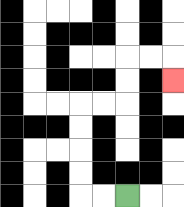{'start': '[5, 8]', 'end': '[7, 3]', 'path_directions': 'L,L,U,U,U,U,R,R,U,U,R,R,D', 'path_coordinates': '[[5, 8], [4, 8], [3, 8], [3, 7], [3, 6], [3, 5], [3, 4], [4, 4], [5, 4], [5, 3], [5, 2], [6, 2], [7, 2], [7, 3]]'}